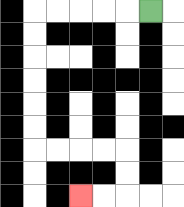{'start': '[6, 0]', 'end': '[3, 8]', 'path_directions': 'L,L,L,L,L,D,D,D,D,D,D,R,R,R,R,D,D,L,L', 'path_coordinates': '[[6, 0], [5, 0], [4, 0], [3, 0], [2, 0], [1, 0], [1, 1], [1, 2], [1, 3], [1, 4], [1, 5], [1, 6], [2, 6], [3, 6], [4, 6], [5, 6], [5, 7], [5, 8], [4, 8], [3, 8]]'}